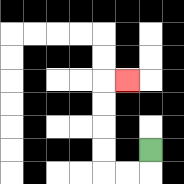{'start': '[6, 6]', 'end': '[5, 3]', 'path_directions': 'D,L,L,U,U,U,U,R', 'path_coordinates': '[[6, 6], [6, 7], [5, 7], [4, 7], [4, 6], [4, 5], [4, 4], [4, 3], [5, 3]]'}